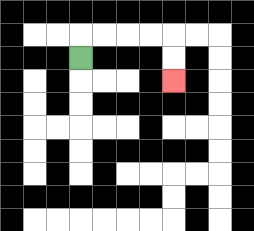{'start': '[3, 2]', 'end': '[7, 3]', 'path_directions': 'U,R,R,R,R,D,D', 'path_coordinates': '[[3, 2], [3, 1], [4, 1], [5, 1], [6, 1], [7, 1], [7, 2], [7, 3]]'}